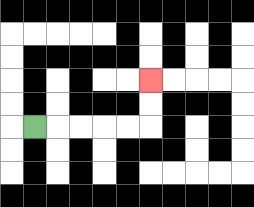{'start': '[1, 5]', 'end': '[6, 3]', 'path_directions': 'R,R,R,R,R,U,U', 'path_coordinates': '[[1, 5], [2, 5], [3, 5], [4, 5], [5, 5], [6, 5], [6, 4], [6, 3]]'}